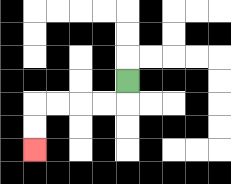{'start': '[5, 3]', 'end': '[1, 6]', 'path_directions': 'D,L,L,L,L,D,D', 'path_coordinates': '[[5, 3], [5, 4], [4, 4], [3, 4], [2, 4], [1, 4], [1, 5], [1, 6]]'}